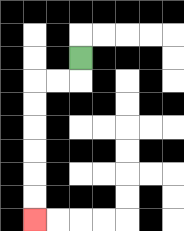{'start': '[3, 2]', 'end': '[1, 9]', 'path_directions': 'D,L,L,D,D,D,D,D,D', 'path_coordinates': '[[3, 2], [3, 3], [2, 3], [1, 3], [1, 4], [1, 5], [1, 6], [1, 7], [1, 8], [1, 9]]'}